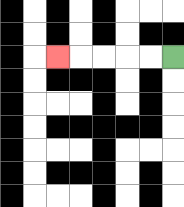{'start': '[7, 2]', 'end': '[2, 2]', 'path_directions': 'L,L,L,L,L', 'path_coordinates': '[[7, 2], [6, 2], [5, 2], [4, 2], [3, 2], [2, 2]]'}